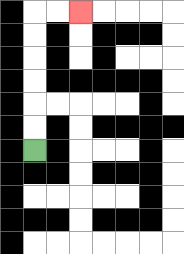{'start': '[1, 6]', 'end': '[3, 0]', 'path_directions': 'U,U,U,U,U,U,R,R', 'path_coordinates': '[[1, 6], [1, 5], [1, 4], [1, 3], [1, 2], [1, 1], [1, 0], [2, 0], [3, 0]]'}